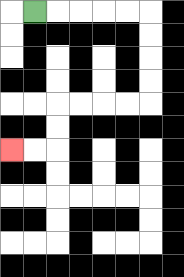{'start': '[1, 0]', 'end': '[0, 6]', 'path_directions': 'R,R,R,R,R,D,D,D,D,L,L,L,L,D,D,L,L', 'path_coordinates': '[[1, 0], [2, 0], [3, 0], [4, 0], [5, 0], [6, 0], [6, 1], [6, 2], [6, 3], [6, 4], [5, 4], [4, 4], [3, 4], [2, 4], [2, 5], [2, 6], [1, 6], [0, 6]]'}